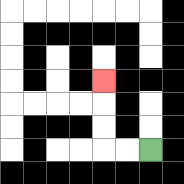{'start': '[6, 6]', 'end': '[4, 3]', 'path_directions': 'L,L,U,U,U', 'path_coordinates': '[[6, 6], [5, 6], [4, 6], [4, 5], [4, 4], [4, 3]]'}